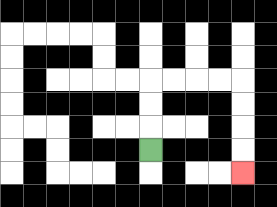{'start': '[6, 6]', 'end': '[10, 7]', 'path_directions': 'U,U,U,R,R,R,R,D,D,D,D', 'path_coordinates': '[[6, 6], [6, 5], [6, 4], [6, 3], [7, 3], [8, 3], [9, 3], [10, 3], [10, 4], [10, 5], [10, 6], [10, 7]]'}